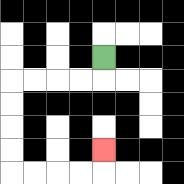{'start': '[4, 2]', 'end': '[4, 6]', 'path_directions': 'D,L,L,L,L,D,D,D,D,R,R,R,R,U', 'path_coordinates': '[[4, 2], [4, 3], [3, 3], [2, 3], [1, 3], [0, 3], [0, 4], [0, 5], [0, 6], [0, 7], [1, 7], [2, 7], [3, 7], [4, 7], [4, 6]]'}